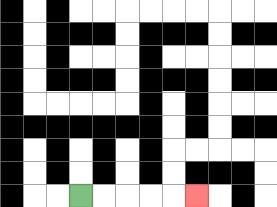{'start': '[3, 8]', 'end': '[8, 8]', 'path_directions': 'R,R,R,R,R', 'path_coordinates': '[[3, 8], [4, 8], [5, 8], [6, 8], [7, 8], [8, 8]]'}